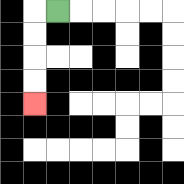{'start': '[2, 0]', 'end': '[1, 4]', 'path_directions': 'L,D,D,D,D', 'path_coordinates': '[[2, 0], [1, 0], [1, 1], [1, 2], [1, 3], [1, 4]]'}